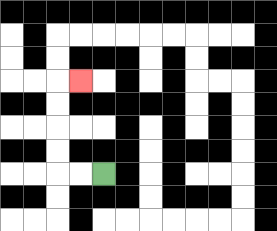{'start': '[4, 7]', 'end': '[3, 3]', 'path_directions': 'L,L,U,U,U,U,R', 'path_coordinates': '[[4, 7], [3, 7], [2, 7], [2, 6], [2, 5], [2, 4], [2, 3], [3, 3]]'}